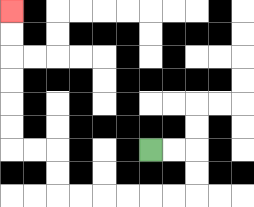{'start': '[6, 6]', 'end': '[0, 0]', 'path_directions': 'R,R,D,D,L,L,L,L,L,L,U,U,L,L,U,U,U,U,U,U', 'path_coordinates': '[[6, 6], [7, 6], [8, 6], [8, 7], [8, 8], [7, 8], [6, 8], [5, 8], [4, 8], [3, 8], [2, 8], [2, 7], [2, 6], [1, 6], [0, 6], [0, 5], [0, 4], [0, 3], [0, 2], [0, 1], [0, 0]]'}